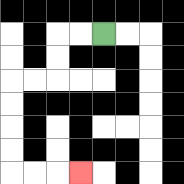{'start': '[4, 1]', 'end': '[3, 7]', 'path_directions': 'L,L,D,D,L,L,D,D,D,D,R,R,R', 'path_coordinates': '[[4, 1], [3, 1], [2, 1], [2, 2], [2, 3], [1, 3], [0, 3], [0, 4], [0, 5], [0, 6], [0, 7], [1, 7], [2, 7], [3, 7]]'}